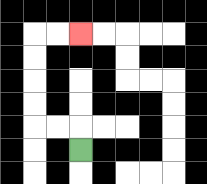{'start': '[3, 6]', 'end': '[3, 1]', 'path_directions': 'U,L,L,U,U,U,U,R,R', 'path_coordinates': '[[3, 6], [3, 5], [2, 5], [1, 5], [1, 4], [1, 3], [1, 2], [1, 1], [2, 1], [3, 1]]'}